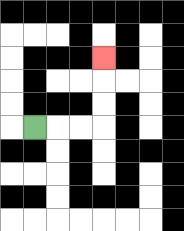{'start': '[1, 5]', 'end': '[4, 2]', 'path_directions': 'R,R,R,U,U,U', 'path_coordinates': '[[1, 5], [2, 5], [3, 5], [4, 5], [4, 4], [4, 3], [4, 2]]'}